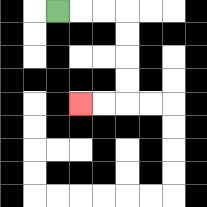{'start': '[2, 0]', 'end': '[3, 4]', 'path_directions': 'R,R,R,D,D,D,D,L,L', 'path_coordinates': '[[2, 0], [3, 0], [4, 0], [5, 0], [5, 1], [5, 2], [5, 3], [5, 4], [4, 4], [3, 4]]'}